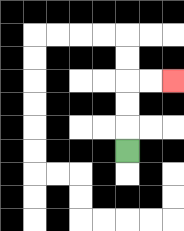{'start': '[5, 6]', 'end': '[7, 3]', 'path_directions': 'U,U,U,R,R', 'path_coordinates': '[[5, 6], [5, 5], [5, 4], [5, 3], [6, 3], [7, 3]]'}